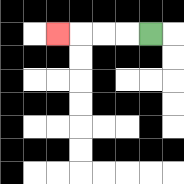{'start': '[6, 1]', 'end': '[2, 1]', 'path_directions': 'L,L,L,L', 'path_coordinates': '[[6, 1], [5, 1], [4, 1], [3, 1], [2, 1]]'}